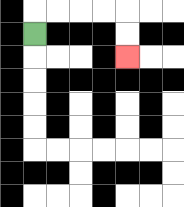{'start': '[1, 1]', 'end': '[5, 2]', 'path_directions': 'U,R,R,R,R,D,D', 'path_coordinates': '[[1, 1], [1, 0], [2, 0], [3, 0], [4, 0], [5, 0], [5, 1], [5, 2]]'}